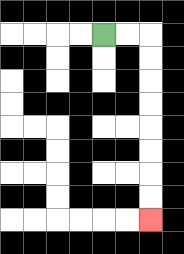{'start': '[4, 1]', 'end': '[6, 9]', 'path_directions': 'R,R,D,D,D,D,D,D,D,D', 'path_coordinates': '[[4, 1], [5, 1], [6, 1], [6, 2], [6, 3], [6, 4], [6, 5], [6, 6], [6, 7], [6, 8], [6, 9]]'}